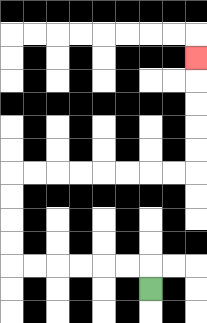{'start': '[6, 12]', 'end': '[8, 2]', 'path_directions': 'U,L,L,L,L,L,L,U,U,U,U,R,R,R,R,R,R,R,R,U,U,U,U,U', 'path_coordinates': '[[6, 12], [6, 11], [5, 11], [4, 11], [3, 11], [2, 11], [1, 11], [0, 11], [0, 10], [0, 9], [0, 8], [0, 7], [1, 7], [2, 7], [3, 7], [4, 7], [5, 7], [6, 7], [7, 7], [8, 7], [8, 6], [8, 5], [8, 4], [8, 3], [8, 2]]'}